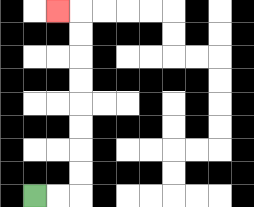{'start': '[1, 8]', 'end': '[2, 0]', 'path_directions': 'R,R,U,U,U,U,U,U,U,U,L', 'path_coordinates': '[[1, 8], [2, 8], [3, 8], [3, 7], [3, 6], [3, 5], [3, 4], [3, 3], [3, 2], [3, 1], [3, 0], [2, 0]]'}